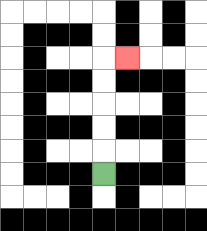{'start': '[4, 7]', 'end': '[5, 2]', 'path_directions': 'U,U,U,U,U,R', 'path_coordinates': '[[4, 7], [4, 6], [4, 5], [4, 4], [4, 3], [4, 2], [5, 2]]'}